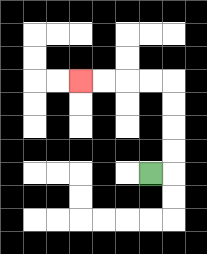{'start': '[6, 7]', 'end': '[3, 3]', 'path_directions': 'R,U,U,U,U,L,L,L,L', 'path_coordinates': '[[6, 7], [7, 7], [7, 6], [7, 5], [7, 4], [7, 3], [6, 3], [5, 3], [4, 3], [3, 3]]'}